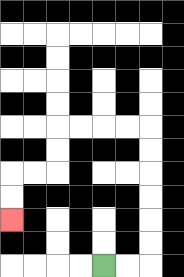{'start': '[4, 11]', 'end': '[0, 9]', 'path_directions': 'R,R,U,U,U,U,U,U,L,L,L,L,D,D,L,L,D,D', 'path_coordinates': '[[4, 11], [5, 11], [6, 11], [6, 10], [6, 9], [6, 8], [6, 7], [6, 6], [6, 5], [5, 5], [4, 5], [3, 5], [2, 5], [2, 6], [2, 7], [1, 7], [0, 7], [0, 8], [0, 9]]'}